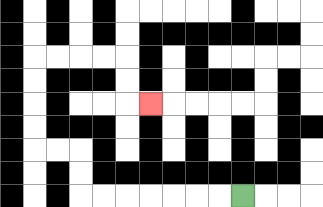{'start': '[10, 8]', 'end': '[6, 4]', 'path_directions': 'L,L,L,L,L,L,L,U,U,L,L,U,U,U,U,R,R,R,R,D,D,R', 'path_coordinates': '[[10, 8], [9, 8], [8, 8], [7, 8], [6, 8], [5, 8], [4, 8], [3, 8], [3, 7], [3, 6], [2, 6], [1, 6], [1, 5], [1, 4], [1, 3], [1, 2], [2, 2], [3, 2], [4, 2], [5, 2], [5, 3], [5, 4], [6, 4]]'}